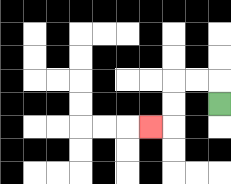{'start': '[9, 4]', 'end': '[6, 5]', 'path_directions': 'U,L,L,D,D,L', 'path_coordinates': '[[9, 4], [9, 3], [8, 3], [7, 3], [7, 4], [7, 5], [6, 5]]'}